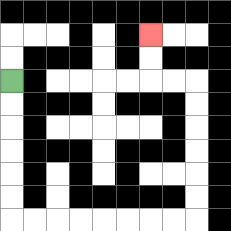{'start': '[0, 3]', 'end': '[6, 1]', 'path_directions': 'D,D,D,D,D,D,R,R,R,R,R,R,R,R,U,U,U,U,U,U,L,L,U,U', 'path_coordinates': '[[0, 3], [0, 4], [0, 5], [0, 6], [0, 7], [0, 8], [0, 9], [1, 9], [2, 9], [3, 9], [4, 9], [5, 9], [6, 9], [7, 9], [8, 9], [8, 8], [8, 7], [8, 6], [8, 5], [8, 4], [8, 3], [7, 3], [6, 3], [6, 2], [6, 1]]'}